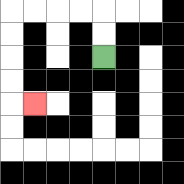{'start': '[4, 2]', 'end': '[1, 4]', 'path_directions': 'U,U,L,L,L,L,D,D,D,D,R', 'path_coordinates': '[[4, 2], [4, 1], [4, 0], [3, 0], [2, 0], [1, 0], [0, 0], [0, 1], [0, 2], [0, 3], [0, 4], [1, 4]]'}